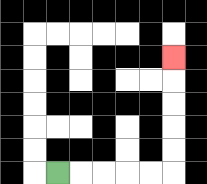{'start': '[2, 7]', 'end': '[7, 2]', 'path_directions': 'R,R,R,R,R,U,U,U,U,U', 'path_coordinates': '[[2, 7], [3, 7], [4, 7], [5, 7], [6, 7], [7, 7], [7, 6], [7, 5], [7, 4], [7, 3], [7, 2]]'}